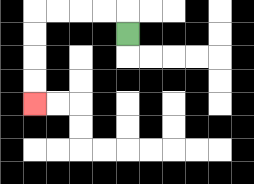{'start': '[5, 1]', 'end': '[1, 4]', 'path_directions': 'U,L,L,L,L,D,D,D,D', 'path_coordinates': '[[5, 1], [5, 0], [4, 0], [3, 0], [2, 0], [1, 0], [1, 1], [1, 2], [1, 3], [1, 4]]'}